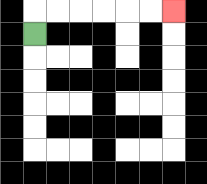{'start': '[1, 1]', 'end': '[7, 0]', 'path_directions': 'U,R,R,R,R,R,R', 'path_coordinates': '[[1, 1], [1, 0], [2, 0], [3, 0], [4, 0], [5, 0], [6, 0], [7, 0]]'}